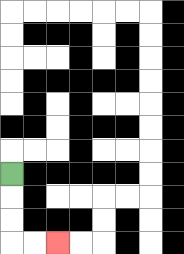{'start': '[0, 7]', 'end': '[2, 10]', 'path_directions': 'D,D,D,R,R', 'path_coordinates': '[[0, 7], [0, 8], [0, 9], [0, 10], [1, 10], [2, 10]]'}